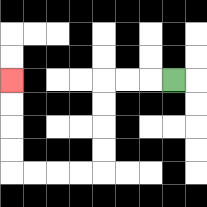{'start': '[7, 3]', 'end': '[0, 3]', 'path_directions': 'L,L,L,D,D,D,D,L,L,L,L,U,U,U,U', 'path_coordinates': '[[7, 3], [6, 3], [5, 3], [4, 3], [4, 4], [4, 5], [4, 6], [4, 7], [3, 7], [2, 7], [1, 7], [0, 7], [0, 6], [0, 5], [0, 4], [0, 3]]'}